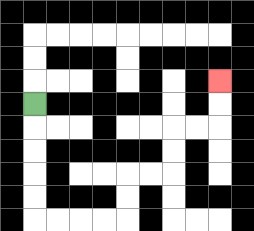{'start': '[1, 4]', 'end': '[9, 3]', 'path_directions': 'D,D,D,D,D,R,R,R,R,U,U,R,R,U,U,R,R,U,U', 'path_coordinates': '[[1, 4], [1, 5], [1, 6], [1, 7], [1, 8], [1, 9], [2, 9], [3, 9], [4, 9], [5, 9], [5, 8], [5, 7], [6, 7], [7, 7], [7, 6], [7, 5], [8, 5], [9, 5], [9, 4], [9, 3]]'}